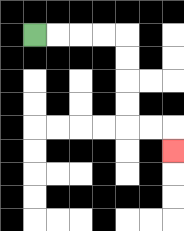{'start': '[1, 1]', 'end': '[7, 6]', 'path_directions': 'R,R,R,R,D,D,D,D,R,R,D', 'path_coordinates': '[[1, 1], [2, 1], [3, 1], [4, 1], [5, 1], [5, 2], [5, 3], [5, 4], [5, 5], [6, 5], [7, 5], [7, 6]]'}